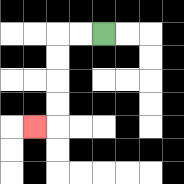{'start': '[4, 1]', 'end': '[1, 5]', 'path_directions': 'L,L,D,D,D,D,L', 'path_coordinates': '[[4, 1], [3, 1], [2, 1], [2, 2], [2, 3], [2, 4], [2, 5], [1, 5]]'}